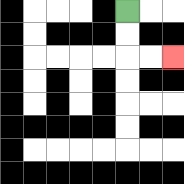{'start': '[5, 0]', 'end': '[7, 2]', 'path_directions': 'D,D,R,R', 'path_coordinates': '[[5, 0], [5, 1], [5, 2], [6, 2], [7, 2]]'}